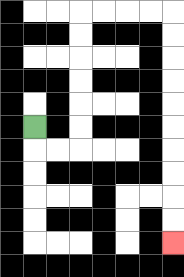{'start': '[1, 5]', 'end': '[7, 10]', 'path_directions': 'D,R,R,U,U,U,U,U,U,R,R,R,R,D,D,D,D,D,D,D,D,D,D', 'path_coordinates': '[[1, 5], [1, 6], [2, 6], [3, 6], [3, 5], [3, 4], [3, 3], [3, 2], [3, 1], [3, 0], [4, 0], [5, 0], [6, 0], [7, 0], [7, 1], [7, 2], [7, 3], [7, 4], [7, 5], [7, 6], [7, 7], [7, 8], [7, 9], [7, 10]]'}